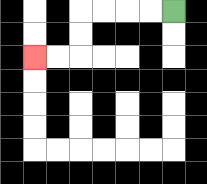{'start': '[7, 0]', 'end': '[1, 2]', 'path_directions': 'L,L,L,L,D,D,L,L', 'path_coordinates': '[[7, 0], [6, 0], [5, 0], [4, 0], [3, 0], [3, 1], [3, 2], [2, 2], [1, 2]]'}